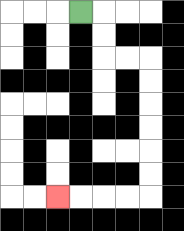{'start': '[3, 0]', 'end': '[2, 8]', 'path_directions': 'R,D,D,R,R,D,D,D,D,D,D,L,L,L,L', 'path_coordinates': '[[3, 0], [4, 0], [4, 1], [4, 2], [5, 2], [6, 2], [6, 3], [6, 4], [6, 5], [6, 6], [6, 7], [6, 8], [5, 8], [4, 8], [3, 8], [2, 8]]'}